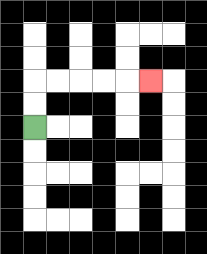{'start': '[1, 5]', 'end': '[6, 3]', 'path_directions': 'U,U,R,R,R,R,R', 'path_coordinates': '[[1, 5], [1, 4], [1, 3], [2, 3], [3, 3], [4, 3], [5, 3], [6, 3]]'}